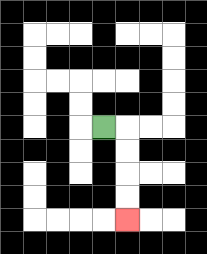{'start': '[4, 5]', 'end': '[5, 9]', 'path_directions': 'R,D,D,D,D', 'path_coordinates': '[[4, 5], [5, 5], [5, 6], [5, 7], [5, 8], [5, 9]]'}